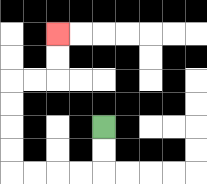{'start': '[4, 5]', 'end': '[2, 1]', 'path_directions': 'D,D,L,L,L,L,U,U,U,U,R,R,U,U', 'path_coordinates': '[[4, 5], [4, 6], [4, 7], [3, 7], [2, 7], [1, 7], [0, 7], [0, 6], [0, 5], [0, 4], [0, 3], [1, 3], [2, 3], [2, 2], [2, 1]]'}